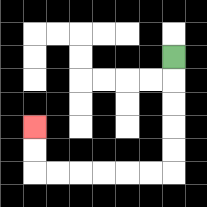{'start': '[7, 2]', 'end': '[1, 5]', 'path_directions': 'D,D,D,D,D,L,L,L,L,L,L,U,U', 'path_coordinates': '[[7, 2], [7, 3], [7, 4], [7, 5], [7, 6], [7, 7], [6, 7], [5, 7], [4, 7], [3, 7], [2, 7], [1, 7], [1, 6], [1, 5]]'}